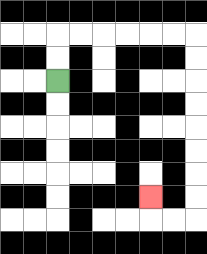{'start': '[2, 3]', 'end': '[6, 8]', 'path_directions': 'U,U,R,R,R,R,R,R,D,D,D,D,D,D,D,D,L,L,U', 'path_coordinates': '[[2, 3], [2, 2], [2, 1], [3, 1], [4, 1], [5, 1], [6, 1], [7, 1], [8, 1], [8, 2], [8, 3], [8, 4], [8, 5], [8, 6], [8, 7], [8, 8], [8, 9], [7, 9], [6, 9], [6, 8]]'}